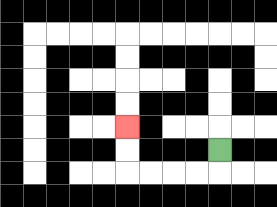{'start': '[9, 6]', 'end': '[5, 5]', 'path_directions': 'D,L,L,L,L,U,U', 'path_coordinates': '[[9, 6], [9, 7], [8, 7], [7, 7], [6, 7], [5, 7], [5, 6], [5, 5]]'}